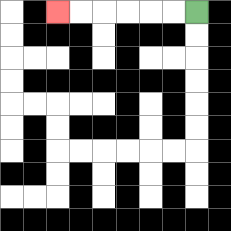{'start': '[8, 0]', 'end': '[2, 0]', 'path_directions': 'L,L,L,L,L,L', 'path_coordinates': '[[8, 0], [7, 0], [6, 0], [5, 0], [4, 0], [3, 0], [2, 0]]'}